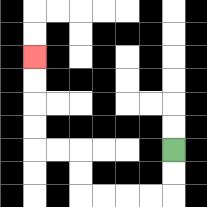{'start': '[7, 6]', 'end': '[1, 2]', 'path_directions': 'D,D,L,L,L,L,U,U,L,L,U,U,U,U', 'path_coordinates': '[[7, 6], [7, 7], [7, 8], [6, 8], [5, 8], [4, 8], [3, 8], [3, 7], [3, 6], [2, 6], [1, 6], [1, 5], [1, 4], [1, 3], [1, 2]]'}